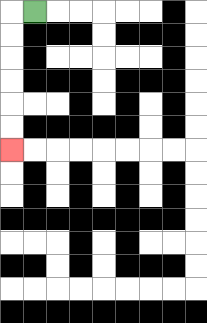{'start': '[1, 0]', 'end': '[0, 6]', 'path_directions': 'L,D,D,D,D,D,D', 'path_coordinates': '[[1, 0], [0, 0], [0, 1], [0, 2], [0, 3], [0, 4], [0, 5], [0, 6]]'}